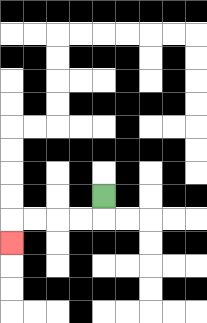{'start': '[4, 8]', 'end': '[0, 10]', 'path_directions': 'D,L,L,L,L,D', 'path_coordinates': '[[4, 8], [4, 9], [3, 9], [2, 9], [1, 9], [0, 9], [0, 10]]'}